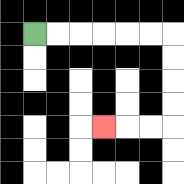{'start': '[1, 1]', 'end': '[4, 5]', 'path_directions': 'R,R,R,R,R,R,D,D,D,D,L,L,L', 'path_coordinates': '[[1, 1], [2, 1], [3, 1], [4, 1], [5, 1], [6, 1], [7, 1], [7, 2], [7, 3], [7, 4], [7, 5], [6, 5], [5, 5], [4, 5]]'}